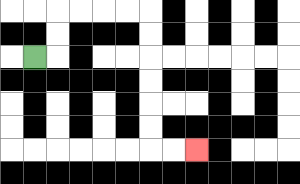{'start': '[1, 2]', 'end': '[8, 6]', 'path_directions': 'R,U,U,R,R,R,R,D,D,D,D,D,D,R,R', 'path_coordinates': '[[1, 2], [2, 2], [2, 1], [2, 0], [3, 0], [4, 0], [5, 0], [6, 0], [6, 1], [6, 2], [6, 3], [6, 4], [6, 5], [6, 6], [7, 6], [8, 6]]'}